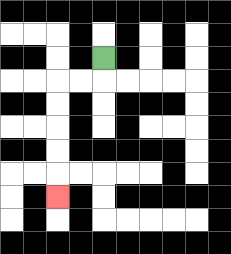{'start': '[4, 2]', 'end': '[2, 8]', 'path_directions': 'D,L,L,D,D,D,D,D', 'path_coordinates': '[[4, 2], [4, 3], [3, 3], [2, 3], [2, 4], [2, 5], [2, 6], [2, 7], [2, 8]]'}